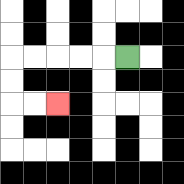{'start': '[5, 2]', 'end': '[2, 4]', 'path_directions': 'L,L,L,L,L,D,D,R,R', 'path_coordinates': '[[5, 2], [4, 2], [3, 2], [2, 2], [1, 2], [0, 2], [0, 3], [0, 4], [1, 4], [2, 4]]'}